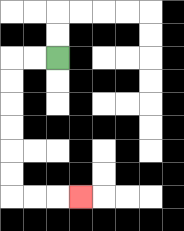{'start': '[2, 2]', 'end': '[3, 8]', 'path_directions': 'L,L,D,D,D,D,D,D,R,R,R', 'path_coordinates': '[[2, 2], [1, 2], [0, 2], [0, 3], [0, 4], [0, 5], [0, 6], [0, 7], [0, 8], [1, 8], [2, 8], [3, 8]]'}